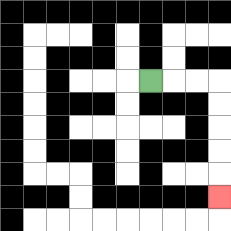{'start': '[6, 3]', 'end': '[9, 8]', 'path_directions': 'R,R,R,D,D,D,D,D', 'path_coordinates': '[[6, 3], [7, 3], [8, 3], [9, 3], [9, 4], [9, 5], [9, 6], [9, 7], [9, 8]]'}